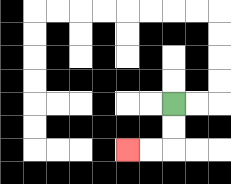{'start': '[7, 4]', 'end': '[5, 6]', 'path_directions': 'D,D,L,L', 'path_coordinates': '[[7, 4], [7, 5], [7, 6], [6, 6], [5, 6]]'}